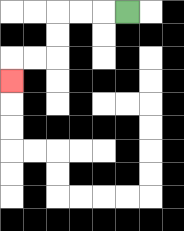{'start': '[5, 0]', 'end': '[0, 3]', 'path_directions': 'L,L,L,D,D,L,L,D', 'path_coordinates': '[[5, 0], [4, 0], [3, 0], [2, 0], [2, 1], [2, 2], [1, 2], [0, 2], [0, 3]]'}